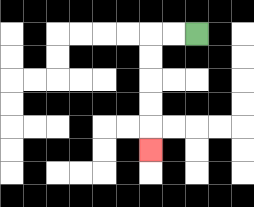{'start': '[8, 1]', 'end': '[6, 6]', 'path_directions': 'L,L,D,D,D,D,D', 'path_coordinates': '[[8, 1], [7, 1], [6, 1], [6, 2], [6, 3], [6, 4], [6, 5], [6, 6]]'}